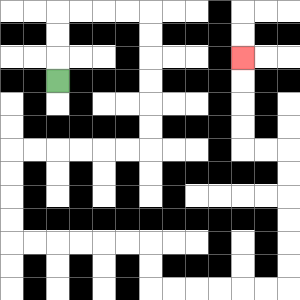{'start': '[2, 3]', 'end': '[10, 2]', 'path_directions': 'U,U,U,R,R,R,R,D,D,D,D,D,D,L,L,L,L,L,L,D,D,D,D,R,R,R,R,R,R,D,D,R,R,R,R,R,R,U,U,U,U,U,U,L,L,U,U,U,U', 'path_coordinates': '[[2, 3], [2, 2], [2, 1], [2, 0], [3, 0], [4, 0], [5, 0], [6, 0], [6, 1], [6, 2], [6, 3], [6, 4], [6, 5], [6, 6], [5, 6], [4, 6], [3, 6], [2, 6], [1, 6], [0, 6], [0, 7], [0, 8], [0, 9], [0, 10], [1, 10], [2, 10], [3, 10], [4, 10], [5, 10], [6, 10], [6, 11], [6, 12], [7, 12], [8, 12], [9, 12], [10, 12], [11, 12], [12, 12], [12, 11], [12, 10], [12, 9], [12, 8], [12, 7], [12, 6], [11, 6], [10, 6], [10, 5], [10, 4], [10, 3], [10, 2]]'}